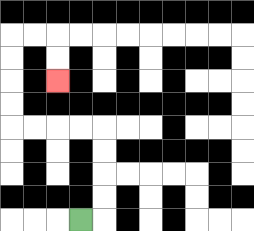{'start': '[3, 9]', 'end': '[2, 3]', 'path_directions': 'R,U,U,U,U,L,L,L,L,U,U,U,U,R,R,D,D', 'path_coordinates': '[[3, 9], [4, 9], [4, 8], [4, 7], [4, 6], [4, 5], [3, 5], [2, 5], [1, 5], [0, 5], [0, 4], [0, 3], [0, 2], [0, 1], [1, 1], [2, 1], [2, 2], [2, 3]]'}